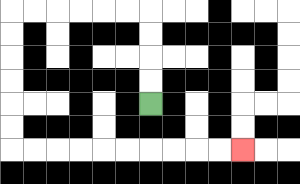{'start': '[6, 4]', 'end': '[10, 6]', 'path_directions': 'U,U,U,U,L,L,L,L,L,L,D,D,D,D,D,D,R,R,R,R,R,R,R,R,R,R', 'path_coordinates': '[[6, 4], [6, 3], [6, 2], [6, 1], [6, 0], [5, 0], [4, 0], [3, 0], [2, 0], [1, 0], [0, 0], [0, 1], [0, 2], [0, 3], [0, 4], [0, 5], [0, 6], [1, 6], [2, 6], [3, 6], [4, 6], [5, 6], [6, 6], [7, 6], [8, 6], [9, 6], [10, 6]]'}